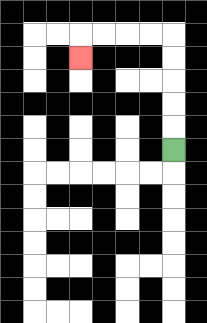{'start': '[7, 6]', 'end': '[3, 2]', 'path_directions': 'U,U,U,U,U,L,L,L,L,D', 'path_coordinates': '[[7, 6], [7, 5], [7, 4], [7, 3], [7, 2], [7, 1], [6, 1], [5, 1], [4, 1], [3, 1], [3, 2]]'}